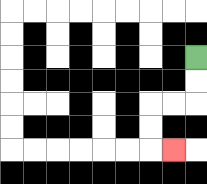{'start': '[8, 2]', 'end': '[7, 6]', 'path_directions': 'D,D,L,L,D,D,R', 'path_coordinates': '[[8, 2], [8, 3], [8, 4], [7, 4], [6, 4], [6, 5], [6, 6], [7, 6]]'}